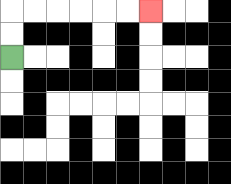{'start': '[0, 2]', 'end': '[6, 0]', 'path_directions': 'U,U,R,R,R,R,R,R', 'path_coordinates': '[[0, 2], [0, 1], [0, 0], [1, 0], [2, 0], [3, 0], [4, 0], [5, 0], [6, 0]]'}